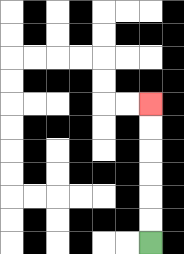{'start': '[6, 10]', 'end': '[6, 4]', 'path_directions': 'U,U,U,U,U,U', 'path_coordinates': '[[6, 10], [6, 9], [6, 8], [6, 7], [6, 6], [6, 5], [6, 4]]'}